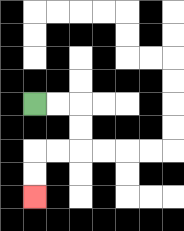{'start': '[1, 4]', 'end': '[1, 8]', 'path_directions': 'R,R,D,D,L,L,D,D', 'path_coordinates': '[[1, 4], [2, 4], [3, 4], [3, 5], [3, 6], [2, 6], [1, 6], [1, 7], [1, 8]]'}